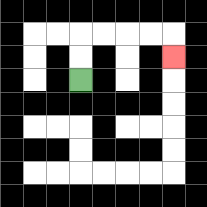{'start': '[3, 3]', 'end': '[7, 2]', 'path_directions': 'U,U,R,R,R,R,D', 'path_coordinates': '[[3, 3], [3, 2], [3, 1], [4, 1], [5, 1], [6, 1], [7, 1], [7, 2]]'}